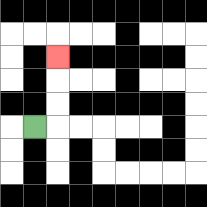{'start': '[1, 5]', 'end': '[2, 2]', 'path_directions': 'R,U,U,U', 'path_coordinates': '[[1, 5], [2, 5], [2, 4], [2, 3], [2, 2]]'}